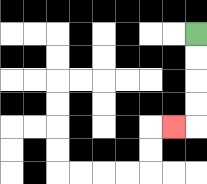{'start': '[8, 1]', 'end': '[7, 5]', 'path_directions': 'D,D,D,D,L', 'path_coordinates': '[[8, 1], [8, 2], [8, 3], [8, 4], [8, 5], [7, 5]]'}